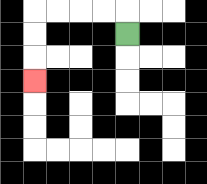{'start': '[5, 1]', 'end': '[1, 3]', 'path_directions': 'U,L,L,L,L,D,D,D', 'path_coordinates': '[[5, 1], [5, 0], [4, 0], [3, 0], [2, 0], [1, 0], [1, 1], [1, 2], [1, 3]]'}